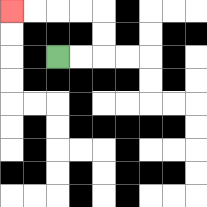{'start': '[2, 2]', 'end': '[0, 0]', 'path_directions': 'R,R,U,U,L,L,L,L', 'path_coordinates': '[[2, 2], [3, 2], [4, 2], [4, 1], [4, 0], [3, 0], [2, 0], [1, 0], [0, 0]]'}